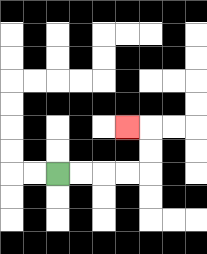{'start': '[2, 7]', 'end': '[5, 5]', 'path_directions': 'R,R,R,R,U,U,L', 'path_coordinates': '[[2, 7], [3, 7], [4, 7], [5, 7], [6, 7], [6, 6], [6, 5], [5, 5]]'}